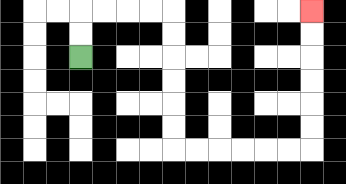{'start': '[3, 2]', 'end': '[13, 0]', 'path_directions': 'U,U,R,R,R,R,D,D,D,D,D,D,R,R,R,R,R,R,U,U,U,U,U,U', 'path_coordinates': '[[3, 2], [3, 1], [3, 0], [4, 0], [5, 0], [6, 0], [7, 0], [7, 1], [7, 2], [7, 3], [7, 4], [7, 5], [7, 6], [8, 6], [9, 6], [10, 6], [11, 6], [12, 6], [13, 6], [13, 5], [13, 4], [13, 3], [13, 2], [13, 1], [13, 0]]'}